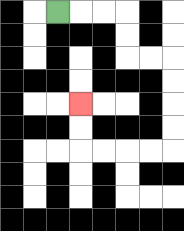{'start': '[2, 0]', 'end': '[3, 4]', 'path_directions': 'R,R,R,D,D,R,R,D,D,D,D,L,L,L,L,U,U', 'path_coordinates': '[[2, 0], [3, 0], [4, 0], [5, 0], [5, 1], [5, 2], [6, 2], [7, 2], [7, 3], [7, 4], [7, 5], [7, 6], [6, 6], [5, 6], [4, 6], [3, 6], [3, 5], [3, 4]]'}